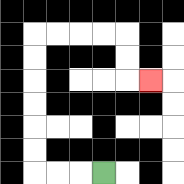{'start': '[4, 7]', 'end': '[6, 3]', 'path_directions': 'L,L,L,U,U,U,U,U,U,R,R,R,R,D,D,R', 'path_coordinates': '[[4, 7], [3, 7], [2, 7], [1, 7], [1, 6], [1, 5], [1, 4], [1, 3], [1, 2], [1, 1], [2, 1], [3, 1], [4, 1], [5, 1], [5, 2], [5, 3], [6, 3]]'}